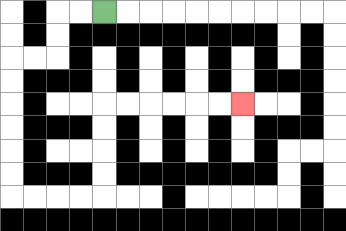{'start': '[4, 0]', 'end': '[10, 4]', 'path_directions': 'L,L,D,D,L,L,D,D,D,D,D,D,R,R,R,R,U,U,U,U,R,R,R,R,R,R', 'path_coordinates': '[[4, 0], [3, 0], [2, 0], [2, 1], [2, 2], [1, 2], [0, 2], [0, 3], [0, 4], [0, 5], [0, 6], [0, 7], [0, 8], [1, 8], [2, 8], [3, 8], [4, 8], [4, 7], [4, 6], [4, 5], [4, 4], [5, 4], [6, 4], [7, 4], [8, 4], [9, 4], [10, 4]]'}